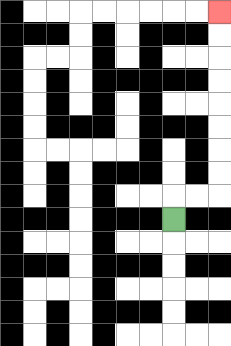{'start': '[7, 9]', 'end': '[9, 0]', 'path_directions': 'U,R,R,U,U,U,U,U,U,U,U', 'path_coordinates': '[[7, 9], [7, 8], [8, 8], [9, 8], [9, 7], [9, 6], [9, 5], [9, 4], [9, 3], [9, 2], [9, 1], [9, 0]]'}